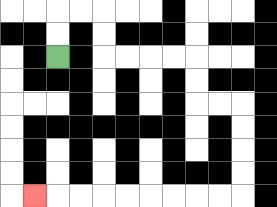{'start': '[2, 2]', 'end': '[1, 8]', 'path_directions': 'U,U,R,R,D,D,R,R,R,R,D,D,R,R,D,D,D,D,L,L,L,L,L,L,L,L,L', 'path_coordinates': '[[2, 2], [2, 1], [2, 0], [3, 0], [4, 0], [4, 1], [4, 2], [5, 2], [6, 2], [7, 2], [8, 2], [8, 3], [8, 4], [9, 4], [10, 4], [10, 5], [10, 6], [10, 7], [10, 8], [9, 8], [8, 8], [7, 8], [6, 8], [5, 8], [4, 8], [3, 8], [2, 8], [1, 8]]'}